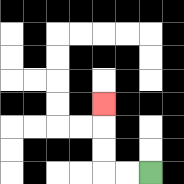{'start': '[6, 7]', 'end': '[4, 4]', 'path_directions': 'L,L,U,U,U', 'path_coordinates': '[[6, 7], [5, 7], [4, 7], [4, 6], [4, 5], [4, 4]]'}